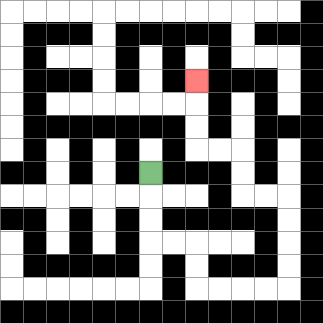{'start': '[6, 7]', 'end': '[8, 3]', 'path_directions': 'D,D,D,R,R,D,D,R,R,R,R,U,U,U,U,L,L,U,U,L,L,U,U,U', 'path_coordinates': '[[6, 7], [6, 8], [6, 9], [6, 10], [7, 10], [8, 10], [8, 11], [8, 12], [9, 12], [10, 12], [11, 12], [12, 12], [12, 11], [12, 10], [12, 9], [12, 8], [11, 8], [10, 8], [10, 7], [10, 6], [9, 6], [8, 6], [8, 5], [8, 4], [8, 3]]'}